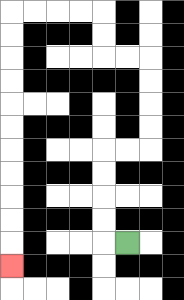{'start': '[5, 10]', 'end': '[0, 11]', 'path_directions': 'L,U,U,U,U,R,R,U,U,U,U,L,L,U,U,L,L,L,L,D,D,D,D,D,D,D,D,D,D,D', 'path_coordinates': '[[5, 10], [4, 10], [4, 9], [4, 8], [4, 7], [4, 6], [5, 6], [6, 6], [6, 5], [6, 4], [6, 3], [6, 2], [5, 2], [4, 2], [4, 1], [4, 0], [3, 0], [2, 0], [1, 0], [0, 0], [0, 1], [0, 2], [0, 3], [0, 4], [0, 5], [0, 6], [0, 7], [0, 8], [0, 9], [0, 10], [0, 11]]'}